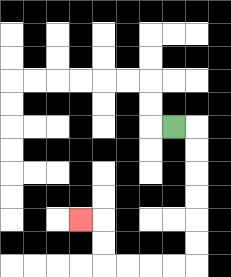{'start': '[7, 5]', 'end': '[3, 9]', 'path_directions': 'R,D,D,D,D,D,D,L,L,L,L,U,U,L', 'path_coordinates': '[[7, 5], [8, 5], [8, 6], [8, 7], [8, 8], [8, 9], [8, 10], [8, 11], [7, 11], [6, 11], [5, 11], [4, 11], [4, 10], [4, 9], [3, 9]]'}